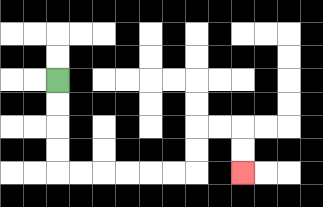{'start': '[2, 3]', 'end': '[10, 7]', 'path_directions': 'D,D,D,D,R,R,R,R,R,R,U,U,R,R,D,D', 'path_coordinates': '[[2, 3], [2, 4], [2, 5], [2, 6], [2, 7], [3, 7], [4, 7], [5, 7], [6, 7], [7, 7], [8, 7], [8, 6], [8, 5], [9, 5], [10, 5], [10, 6], [10, 7]]'}